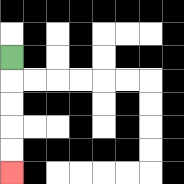{'start': '[0, 2]', 'end': '[0, 7]', 'path_directions': 'D,D,D,D,D', 'path_coordinates': '[[0, 2], [0, 3], [0, 4], [0, 5], [0, 6], [0, 7]]'}